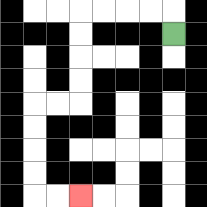{'start': '[7, 1]', 'end': '[3, 8]', 'path_directions': 'U,L,L,L,L,D,D,D,D,L,L,D,D,D,D,R,R', 'path_coordinates': '[[7, 1], [7, 0], [6, 0], [5, 0], [4, 0], [3, 0], [3, 1], [3, 2], [3, 3], [3, 4], [2, 4], [1, 4], [1, 5], [1, 6], [1, 7], [1, 8], [2, 8], [3, 8]]'}